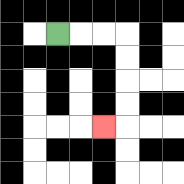{'start': '[2, 1]', 'end': '[4, 5]', 'path_directions': 'R,R,R,D,D,D,D,L', 'path_coordinates': '[[2, 1], [3, 1], [4, 1], [5, 1], [5, 2], [5, 3], [5, 4], [5, 5], [4, 5]]'}